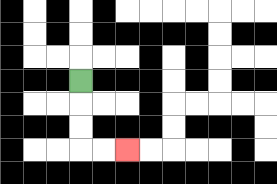{'start': '[3, 3]', 'end': '[5, 6]', 'path_directions': 'D,D,D,R,R', 'path_coordinates': '[[3, 3], [3, 4], [3, 5], [3, 6], [4, 6], [5, 6]]'}